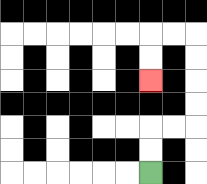{'start': '[6, 7]', 'end': '[6, 3]', 'path_directions': 'U,U,R,R,U,U,U,U,L,L,D,D', 'path_coordinates': '[[6, 7], [6, 6], [6, 5], [7, 5], [8, 5], [8, 4], [8, 3], [8, 2], [8, 1], [7, 1], [6, 1], [6, 2], [6, 3]]'}